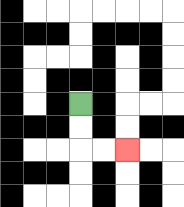{'start': '[3, 4]', 'end': '[5, 6]', 'path_directions': 'D,D,R,R', 'path_coordinates': '[[3, 4], [3, 5], [3, 6], [4, 6], [5, 6]]'}